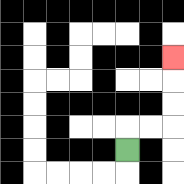{'start': '[5, 6]', 'end': '[7, 2]', 'path_directions': 'U,R,R,U,U,U', 'path_coordinates': '[[5, 6], [5, 5], [6, 5], [7, 5], [7, 4], [7, 3], [7, 2]]'}